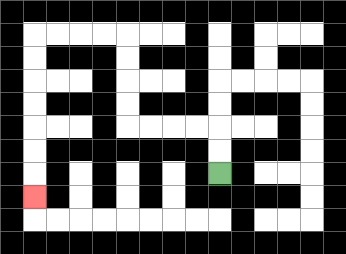{'start': '[9, 7]', 'end': '[1, 8]', 'path_directions': 'U,U,L,L,L,L,U,U,U,U,L,L,L,L,D,D,D,D,D,D,D', 'path_coordinates': '[[9, 7], [9, 6], [9, 5], [8, 5], [7, 5], [6, 5], [5, 5], [5, 4], [5, 3], [5, 2], [5, 1], [4, 1], [3, 1], [2, 1], [1, 1], [1, 2], [1, 3], [1, 4], [1, 5], [1, 6], [1, 7], [1, 8]]'}